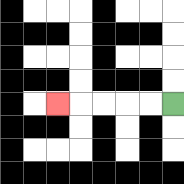{'start': '[7, 4]', 'end': '[2, 4]', 'path_directions': 'L,L,L,L,L', 'path_coordinates': '[[7, 4], [6, 4], [5, 4], [4, 4], [3, 4], [2, 4]]'}